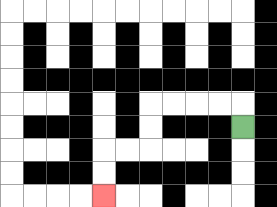{'start': '[10, 5]', 'end': '[4, 8]', 'path_directions': 'U,L,L,L,L,D,D,L,L,D,D', 'path_coordinates': '[[10, 5], [10, 4], [9, 4], [8, 4], [7, 4], [6, 4], [6, 5], [6, 6], [5, 6], [4, 6], [4, 7], [4, 8]]'}